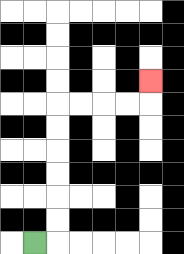{'start': '[1, 10]', 'end': '[6, 3]', 'path_directions': 'R,U,U,U,U,U,U,R,R,R,R,U', 'path_coordinates': '[[1, 10], [2, 10], [2, 9], [2, 8], [2, 7], [2, 6], [2, 5], [2, 4], [3, 4], [4, 4], [5, 4], [6, 4], [6, 3]]'}